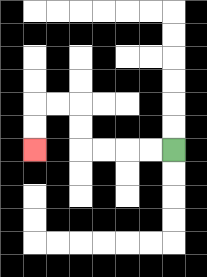{'start': '[7, 6]', 'end': '[1, 6]', 'path_directions': 'L,L,L,L,U,U,L,L,D,D', 'path_coordinates': '[[7, 6], [6, 6], [5, 6], [4, 6], [3, 6], [3, 5], [3, 4], [2, 4], [1, 4], [1, 5], [1, 6]]'}